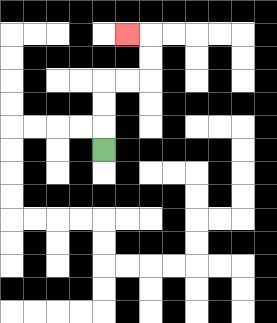{'start': '[4, 6]', 'end': '[5, 1]', 'path_directions': 'U,U,U,R,R,U,U,L', 'path_coordinates': '[[4, 6], [4, 5], [4, 4], [4, 3], [5, 3], [6, 3], [6, 2], [6, 1], [5, 1]]'}